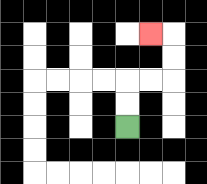{'start': '[5, 5]', 'end': '[6, 1]', 'path_directions': 'U,U,R,R,U,U,L', 'path_coordinates': '[[5, 5], [5, 4], [5, 3], [6, 3], [7, 3], [7, 2], [7, 1], [6, 1]]'}